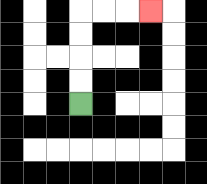{'start': '[3, 4]', 'end': '[6, 0]', 'path_directions': 'U,U,U,U,R,R,R', 'path_coordinates': '[[3, 4], [3, 3], [3, 2], [3, 1], [3, 0], [4, 0], [5, 0], [6, 0]]'}